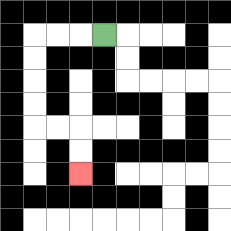{'start': '[4, 1]', 'end': '[3, 7]', 'path_directions': 'L,L,L,D,D,D,D,R,R,D,D', 'path_coordinates': '[[4, 1], [3, 1], [2, 1], [1, 1], [1, 2], [1, 3], [1, 4], [1, 5], [2, 5], [3, 5], [3, 6], [3, 7]]'}